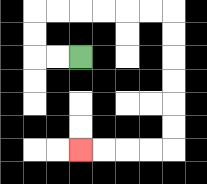{'start': '[3, 2]', 'end': '[3, 6]', 'path_directions': 'L,L,U,U,R,R,R,R,R,R,D,D,D,D,D,D,L,L,L,L', 'path_coordinates': '[[3, 2], [2, 2], [1, 2], [1, 1], [1, 0], [2, 0], [3, 0], [4, 0], [5, 0], [6, 0], [7, 0], [7, 1], [7, 2], [7, 3], [7, 4], [7, 5], [7, 6], [6, 6], [5, 6], [4, 6], [3, 6]]'}